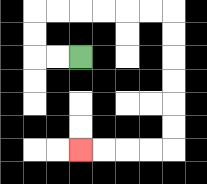{'start': '[3, 2]', 'end': '[3, 6]', 'path_directions': 'L,L,U,U,R,R,R,R,R,R,D,D,D,D,D,D,L,L,L,L', 'path_coordinates': '[[3, 2], [2, 2], [1, 2], [1, 1], [1, 0], [2, 0], [3, 0], [4, 0], [5, 0], [6, 0], [7, 0], [7, 1], [7, 2], [7, 3], [7, 4], [7, 5], [7, 6], [6, 6], [5, 6], [4, 6], [3, 6]]'}